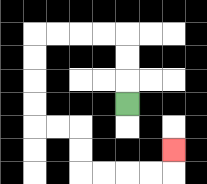{'start': '[5, 4]', 'end': '[7, 6]', 'path_directions': 'U,U,U,L,L,L,L,D,D,D,D,R,R,D,D,R,R,R,R,U', 'path_coordinates': '[[5, 4], [5, 3], [5, 2], [5, 1], [4, 1], [3, 1], [2, 1], [1, 1], [1, 2], [1, 3], [1, 4], [1, 5], [2, 5], [3, 5], [3, 6], [3, 7], [4, 7], [5, 7], [6, 7], [7, 7], [7, 6]]'}